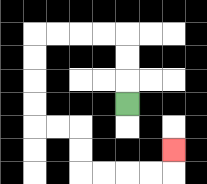{'start': '[5, 4]', 'end': '[7, 6]', 'path_directions': 'U,U,U,L,L,L,L,D,D,D,D,R,R,D,D,R,R,R,R,U', 'path_coordinates': '[[5, 4], [5, 3], [5, 2], [5, 1], [4, 1], [3, 1], [2, 1], [1, 1], [1, 2], [1, 3], [1, 4], [1, 5], [2, 5], [3, 5], [3, 6], [3, 7], [4, 7], [5, 7], [6, 7], [7, 7], [7, 6]]'}